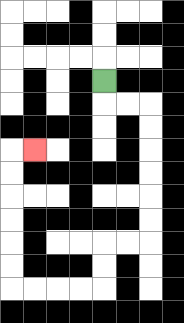{'start': '[4, 3]', 'end': '[1, 6]', 'path_directions': 'D,R,R,D,D,D,D,D,D,L,L,D,D,L,L,L,L,U,U,U,U,U,U,R', 'path_coordinates': '[[4, 3], [4, 4], [5, 4], [6, 4], [6, 5], [6, 6], [6, 7], [6, 8], [6, 9], [6, 10], [5, 10], [4, 10], [4, 11], [4, 12], [3, 12], [2, 12], [1, 12], [0, 12], [0, 11], [0, 10], [0, 9], [0, 8], [0, 7], [0, 6], [1, 6]]'}